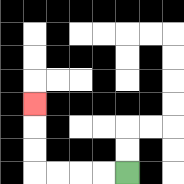{'start': '[5, 7]', 'end': '[1, 4]', 'path_directions': 'L,L,L,L,U,U,U', 'path_coordinates': '[[5, 7], [4, 7], [3, 7], [2, 7], [1, 7], [1, 6], [1, 5], [1, 4]]'}